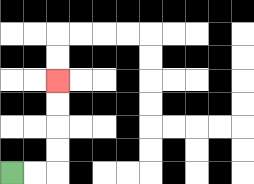{'start': '[0, 7]', 'end': '[2, 3]', 'path_directions': 'R,R,U,U,U,U', 'path_coordinates': '[[0, 7], [1, 7], [2, 7], [2, 6], [2, 5], [2, 4], [2, 3]]'}